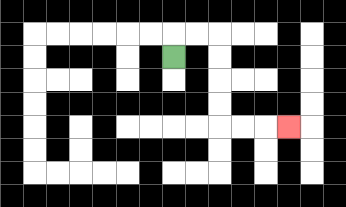{'start': '[7, 2]', 'end': '[12, 5]', 'path_directions': 'U,R,R,D,D,D,D,R,R,R', 'path_coordinates': '[[7, 2], [7, 1], [8, 1], [9, 1], [9, 2], [9, 3], [9, 4], [9, 5], [10, 5], [11, 5], [12, 5]]'}